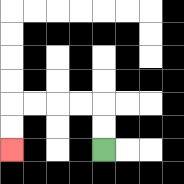{'start': '[4, 6]', 'end': '[0, 6]', 'path_directions': 'U,U,L,L,L,L,D,D', 'path_coordinates': '[[4, 6], [4, 5], [4, 4], [3, 4], [2, 4], [1, 4], [0, 4], [0, 5], [0, 6]]'}